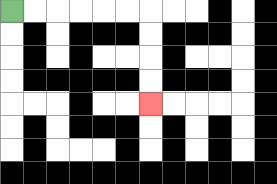{'start': '[0, 0]', 'end': '[6, 4]', 'path_directions': 'R,R,R,R,R,R,D,D,D,D', 'path_coordinates': '[[0, 0], [1, 0], [2, 0], [3, 0], [4, 0], [5, 0], [6, 0], [6, 1], [6, 2], [6, 3], [6, 4]]'}